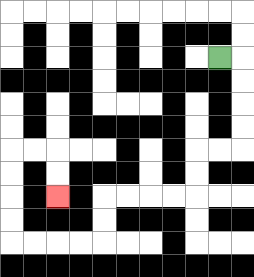{'start': '[9, 2]', 'end': '[2, 8]', 'path_directions': 'R,D,D,D,D,L,L,D,D,L,L,L,L,D,D,L,L,L,L,U,U,U,U,R,R,D,D', 'path_coordinates': '[[9, 2], [10, 2], [10, 3], [10, 4], [10, 5], [10, 6], [9, 6], [8, 6], [8, 7], [8, 8], [7, 8], [6, 8], [5, 8], [4, 8], [4, 9], [4, 10], [3, 10], [2, 10], [1, 10], [0, 10], [0, 9], [0, 8], [0, 7], [0, 6], [1, 6], [2, 6], [2, 7], [2, 8]]'}